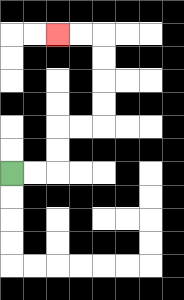{'start': '[0, 7]', 'end': '[2, 1]', 'path_directions': 'R,R,U,U,R,R,U,U,U,U,L,L', 'path_coordinates': '[[0, 7], [1, 7], [2, 7], [2, 6], [2, 5], [3, 5], [4, 5], [4, 4], [4, 3], [4, 2], [4, 1], [3, 1], [2, 1]]'}